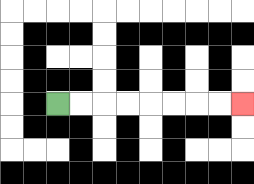{'start': '[2, 4]', 'end': '[10, 4]', 'path_directions': 'R,R,R,R,R,R,R,R', 'path_coordinates': '[[2, 4], [3, 4], [4, 4], [5, 4], [6, 4], [7, 4], [8, 4], [9, 4], [10, 4]]'}